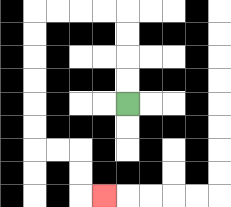{'start': '[5, 4]', 'end': '[4, 8]', 'path_directions': 'U,U,U,U,L,L,L,L,D,D,D,D,D,D,R,R,D,D,R', 'path_coordinates': '[[5, 4], [5, 3], [5, 2], [5, 1], [5, 0], [4, 0], [3, 0], [2, 0], [1, 0], [1, 1], [1, 2], [1, 3], [1, 4], [1, 5], [1, 6], [2, 6], [3, 6], [3, 7], [3, 8], [4, 8]]'}